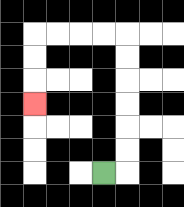{'start': '[4, 7]', 'end': '[1, 4]', 'path_directions': 'R,U,U,U,U,U,U,L,L,L,L,D,D,D', 'path_coordinates': '[[4, 7], [5, 7], [5, 6], [5, 5], [5, 4], [5, 3], [5, 2], [5, 1], [4, 1], [3, 1], [2, 1], [1, 1], [1, 2], [1, 3], [1, 4]]'}